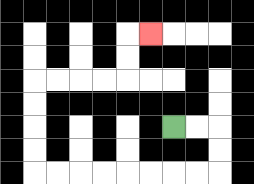{'start': '[7, 5]', 'end': '[6, 1]', 'path_directions': 'R,R,D,D,L,L,L,L,L,L,L,L,U,U,U,U,R,R,R,R,U,U,R', 'path_coordinates': '[[7, 5], [8, 5], [9, 5], [9, 6], [9, 7], [8, 7], [7, 7], [6, 7], [5, 7], [4, 7], [3, 7], [2, 7], [1, 7], [1, 6], [1, 5], [1, 4], [1, 3], [2, 3], [3, 3], [4, 3], [5, 3], [5, 2], [5, 1], [6, 1]]'}